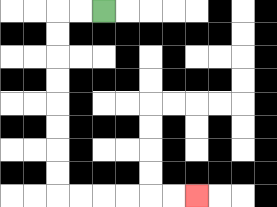{'start': '[4, 0]', 'end': '[8, 8]', 'path_directions': 'L,L,D,D,D,D,D,D,D,D,R,R,R,R,R,R', 'path_coordinates': '[[4, 0], [3, 0], [2, 0], [2, 1], [2, 2], [2, 3], [2, 4], [2, 5], [2, 6], [2, 7], [2, 8], [3, 8], [4, 8], [5, 8], [6, 8], [7, 8], [8, 8]]'}